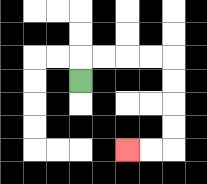{'start': '[3, 3]', 'end': '[5, 6]', 'path_directions': 'U,R,R,R,R,D,D,D,D,L,L', 'path_coordinates': '[[3, 3], [3, 2], [4, 2], [5, 2], [6, 2], [7, 2], [7, 3], [7, 4], [7, 5], [7, 6], [6, 6], [5, 6]]'}